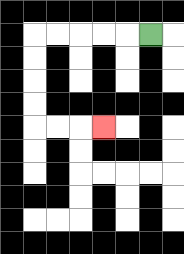{'start': '[6, 1]', 'end': '[4, 5]', 'path_directions': 'L,L,L,L,L,D,D,D,D,R,R,R', 'path_coordinates': '[[6, 1], [5, 1], [4, 1], [3, 1], [2, 1], [1, 1], [1, 2], [1, 3], [1, 4], [1, 5], [2, 5], [3, 5], [4, 5]]'}